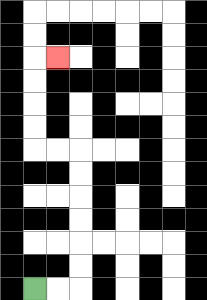{'start': '[1, 12]', 'end': '[2, 2]', 'path_directions': 'R,R,U,U,U,U,U,U,L,L,U,U,U,U,R', 'path_coordinates': '[[1, 12], [2, 12], [3, 12], [3, 11], [3, 10], [3, 9], [3, 8], [3, 7], [3, 6], [2, 6], [1, 6], [1, 5], [1, 4], [1, 3], [1, 2], [2, 2]]'}